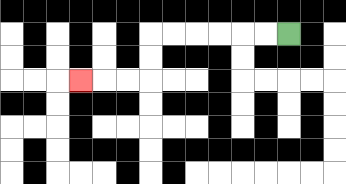{'start': '[12, 1]', 'end': '[3, 3]', 'path_directions': 'L,L,L,L,L,L,D,D,L,L,L', 'path_coordinates': '[[12, 1], [11, 1], [10, 1], [9, 1], [8, 1], [7, 1], [6, 1], [6, 2], [6, 3], [5, 3], [4, 3], [3, 3]]'}